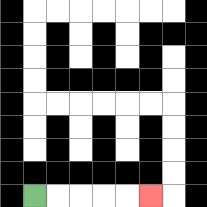{'start': '[1, 8]', 'end': '[6, 8]', 'path_directions': 'R,R,R,R,R', 'path_coordinates': '[[1, 8], [2, 8], [3, 8], [4, 8], [5, 8], [6, 8]]'}